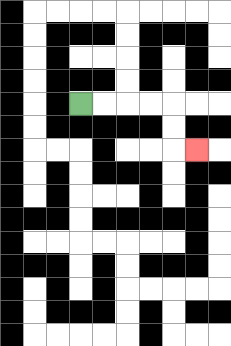{'start': '[3, 4]', 'end': '[8, 6]', 'path_directions': 'R,R,R,R,D,D,R', 'path_coordinates': '[[3, 4], [4, 4], [5, 4], [6, 4], [7, 4], [7, 5], [7, 6], [8, 6]]'}